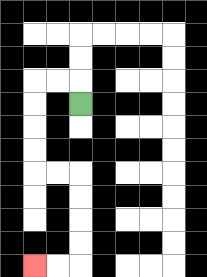{'start': '[3, 4]', 'end': '[1, 11]', 'path_directions': 'U,L,L,D,D,D,D,R,R,D,D,D,D,L,L', 'path_coordinates': '[[3, 4], [3, 3], [2, 3], [1, 3], [1, 4], [1, 5], [1, 6], [1, 7], [2, 7], [3, 7], [3, 8], [3, 9], [3, 10], [3, 11], [2, 11], [1, 11]]'}